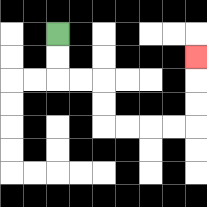{'start': '[2, 1]', 'end': '[8, 2]', 'path_directions': 'D,D,R,R,D,D,R,R,R,R,U,U,U', 'path_coordinates': '[[2, 1], [2, 2], [2, 3], [3, 3], [4, 3], [4, 4], [4, 5], [5, 5], [6, 5], [7, 5], [8, 5], [8, 4], [8, 3], [8, 2]]'}